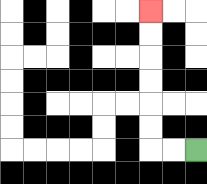{'start': '[8, 6]', 'end': '[6, 0]', 'path_directions': 'L,L,U,U,U,U,U,U', 'path_coordinates': '[[8, 6], [7, 6], [6, 6], [6, 5], [6, 4], [6, 3], [6, 2], [6, 1], [6, 0]]'}